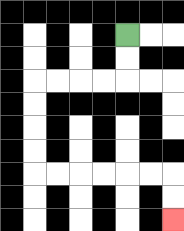{'start': '[5, 1]', 'end': '[7, 9]', 'path_directions': 'D,D,L,L,L,L,D,D,D,D,R,R,R,R,R,R,D,D', 'path_coordinates': '[[5, 1], [5, 2], [5, 3], [4, 3], [3, 3], [2, 3], [1, 3], [1, 4], [1, 5], [1, 6], [1, 7], [2, 7], [3, 7], [4, 7], [5, 7], [6, 7], [7, 7], [7, 8], [7, 9]]'}